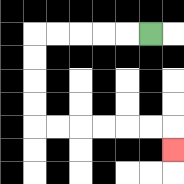{'start': '[6, 1]', 'end': '[7, 6]', 'path_directions': 'L,L,L,L,L,D,D,D,D,R,R,R,R,R,R,D', 'path_coordinates': '[[6, 1], [5, 1], [4, 1], [3, 1], [2, 1], [1, 1], [1, 2], [1, 3], [1, 4], [1, 5], [2, 5], [3, 5], [4, 5], [5, 5], [6, 5], [7, 5], [7, 6]]'}